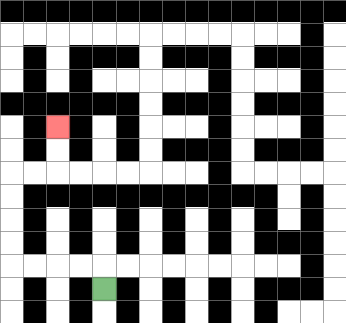{'start': '[4, 12]', 'end': '[2, 5]', 'path_directions': 'U,L,L,L,L,U,U,U,U,R,R,U,U', 'path_coordinates': '[[4, 12], [4, 11], [3, 11], [2, 11], [1, 11], [0, 11], [0, 10], [0, 9], [0, 8], [0, 7], [1, 7], [2, 7], [2, 6], [2, 5]]'}